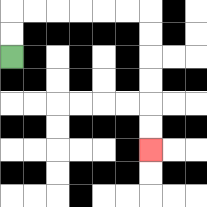{'start': '[0, 2]', 'end': '[6, 6]', 'path_directions': 'U,U,R,R,R,R,R,R,D,D,D,D,D,D', 'path_coordinates': '[[0, 2], [0, 1], [0, 0], [1, 0], [2, 0], [3, 0], [4, 0], [5, 0], [6, 0], [6, 1], [6, 2], [6, 3], [6, 4], [6, 5], [6, 6]]'}